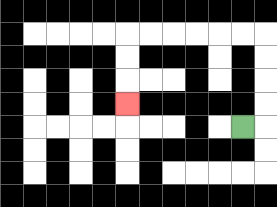{'start': '[10, 5]', 'end': '[5, 4]', 'path_directions': 'R,U,U,U,U,L,L,L,L,L,L,D,D,D', 'path_coordinates': '[[10, 5], [11, 5], [11, 4], [11, 3], [11, 2], [11, 1], [10, 1], [9, 1], [8, 1], [7, 1], [6, 1], [5, 1], [5, 2], [5, 3], [5, 4]]'}